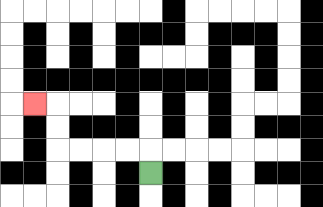{'start': '[6, 7]', 'end': '[1, 4]', 'path_directions': 'U,L,L,L,L,U,U,L', 'path_coordinates': '[[6, 7], [6, 6], [5, 6], [4, 6], [3, 6], [2, 6], [2, 5], [2, 4], [1, 4]]'}